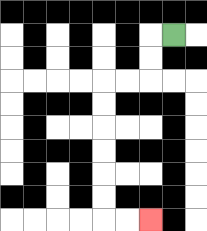{'start': '[7, 1]', 'end': '[6, 9]', 'path_directions': 'L,D,D,L,L,D,D,D,D,D,D,R,R', 'path_coordinates': '[[7, 1], [6, 1], [6, 2], [6, 3], [5, 3], [4, 3], [4, 4], [4, 5], [4, 6], [4, 7], [4, 8], [4, 9], [5, 9], [6, 9]]'}